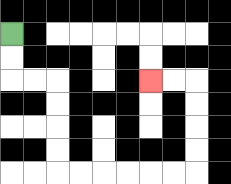{'start': '[0, 1]', 'end': '[6, 3]', 'path_directions': 'D,D,R,R,D,D,D,D,R,R,R,R,R,R,U,U,U,U,L,L', 'path_coordinates': '[[0, 1], [0, 2], [0, 3], [1, 3], [2, 3], [2, 4], [2, 5], [2, 6], [2, 7], [3, 7], [4, 7], [5, 7], [6, 7], [7, 7], [8, 7], [8, 6], [8, 5], [8, 4], [8, 3], [7, 3], [6, 3]]'}